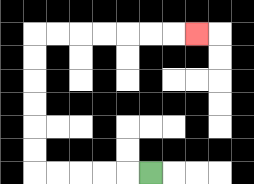{'start': '[6, 7]', 'end': '[8, 1]', 'path_directions': 'L,L,L,L,L,U,U,U,U,U,U,R,R,R,R,R,R,R', 'path_coordinates': '[[6, 7], [5, 7], [4, 7], [3, 7], [2, 7], [1, 7], [1, 6], [1, 5], [1, 4], [1, 3], [1, 2], [1, 1], [2, 1], [3, 1], [4, 1], [5, 1], [6, 1], [7, 1], [8, 1]]'}